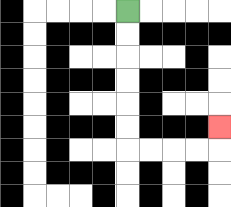{'start': '[5, 0]', 'end': '[9, 5]', 'path_directions': 'D,D,D,D,D,D,R,R,R,R,U', 'path_coordinates': '[[5, 0], [5, 1], [5, 2], [5, 3], [5, 4], [5, 5], [5, 6], [6, 6], [7, 6], [8, 6], [9, 6], [9, 5]]'}